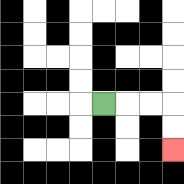{'start': '[4, 4]', 'end': '[7, 6]', 'path_directions': 'R,R,R,D,D', 'path_coordinates': '[[4, 4], [5, 4], [6, 4], [7, 4], [7, 5], [7, 6]]'}